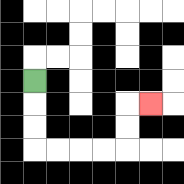{'start': '[1, 3]', 'end': '[6, 4]', 'path_directions': 'D,D,D,R,R,R,R,U,U,R', 'path_coordinates': '[[1, 3], [1, 4], [1, 5], [1, 6], [2, 6], [3, 6], [4, 6], [5, 6], [5, 5], [5, 4], [6, 4]]'}